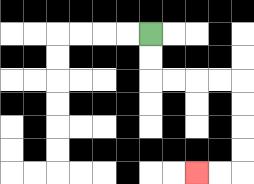{'start': '[6, 1]', 'end': '[8, 7]', 'path_directions': 'D,D,R,R,R,R,D,D,D,D,L,L', 'path_coordinates': '[[6, 1], [6, 2], [6, 3], [7, 3], [8, 3], [9, 3], [10, 3], [10, 4], [10, 5], [10, 6], [10, 7], [9, 7], [8, 7]]'}